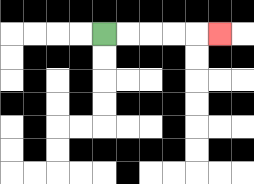{'start': '[4, 1]', 'end': '[9, 1]', 'path_directions': 'R,R,R,R,R', 'path_coordinates': '[[4, 1], [5, 1], [6, 1], [7, 1], [8, 1], [9, 1]]'}